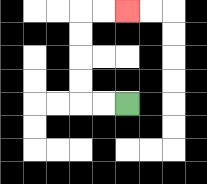{'start': '[5, 4]', 'end': '[5, 0]', 'path_directions': 'L,L,U,U,U,U,R,R', 'path_coordinates': '[[5, 4], [4, 4], [3, 4], [3, 3], [3, 2], [3, 1], [3, 0], [4, 0], [5, 0]]'}